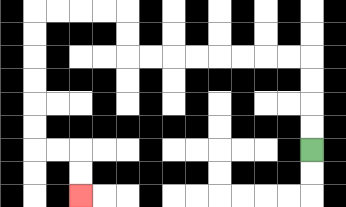{'start': '[13, 6]', 'end': '[3, 8]', 'path_directions': 'U,U,U,U,L,L,L,L,L,L,L,L,U,U,L,L,L,L,D,D,D,D,D,D,R,R,D,D', 'path_coordinates': '[[13, 6], [13, 5], [13, 4], [13, 3], [13, 2], [12, 2], [11, 2], [10, 2], [9, 2], [8, 2], [7, 2], [6, 2], [5, 2], [5, 1], [5, 0], [4, 0], [3, 0], [2, 0], [1, 0], [1, 1], [1, 2], [1, 3], [1, 4], [1, 5], [1, 6], [2, 6], [3, 6], [3, 7], [3, 8]]'}